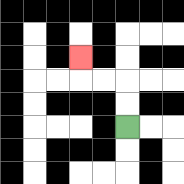{'start': '[5, 5]', 'end': '[3, 2]', 'path_directions': 'U,U,L,L,U', 'path_coordinates': '[[5, 5], [5, 4], [5, 3], [4, 3], [3, 3], [3, 2]]'}